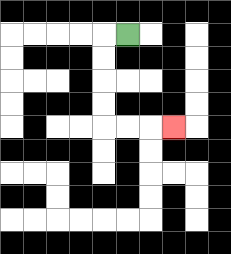{'start': '[5, 1]', 'end': '[7, 5]', 'path_directions': 'L,D,D,D,D,R,R,R', 'path_coordinates': '[[5, 1], [4, 1], [4, 2], [4, 3], [4, 4], [4, 5], [5, 5], [6, 5], [7, 5]]'}